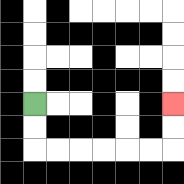{'start': '[1, 4]', 'end': '[7, 4]', 'path_directions': 'D,D,R,R,R,R,R,R,U,U', 'path_coordinates': '[[1, 4], [1, 5], [1, 6], [2, 6], [3, 6], [4, 6], [5, 6], [6, 6], [7, 6], [7, 5], [7, 4]]'}